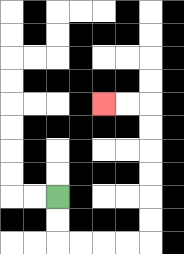{'start': '[2, 8]', 'end': '[4, 4]', 'path_directions': 'D,D,R,R,R,R,U,U,U,U,U,U,L,L', 'path_coordinates': '[[2, 8], [2, 9], [2, 10], [3, 10], [4, 10], [5, 10], [6, 10], [6, 9], [6, 8], [6, 7], [6, 6], [6, 5], [6, 4], [5, 4], [4, 4]]'}